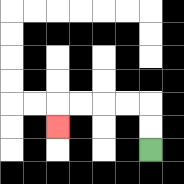{'start': '[6, 6]', 'end': '[2, 5]', 'path_directions': 'U,U,L,L,L,L,D', 'path_coordinates': '[[6, 6], [6, 5], [6, 4], [5, 4], [4, 4], [3, 4], [2, 4], [2, 5]]'}